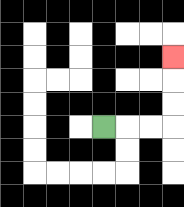{'start': '[4, 5]', 'end': '[7, 2]', 'path_directions': 'R,R,R,U,U,U', 'path_coordinates': '[[4, 5], [5, 5], [6, 5], [7, 5], [7, 4], [7, 3], [7, 2]]'}